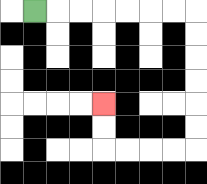{'start': '[1, 0]', 'end': '[4, 4]', 'path_directions': 'R,R,R,R,R,R,R,D,D,D,D,D,D,L,L,L,L,U,U', 'path_coordinates': '[[1, 0], [2, 0], [3, 0], [4, 0], [5, 0], [6, 0], [7, 0], [8, 0], [8, 1], [8, 2], [8, 3], [8, 4], [8, 5], [8, 6], [7, 6], [6, 6], [5, 6], [4, 6], [4, 5], [4, 4]]'}